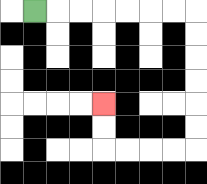{'start': '[1, 0]', 'end': '[4, 4]', 'path_directions': 'R,R,R,R,R,R,R,D,D,D,D,D,D,L,L,L,L,U,U', 'path_coordinates': '[[1, 0], [2, 0], [3, 0], [4, 0], [5, 0], [6, 0], [7, 0], [8, 0], [8, 1], [8, 2], [8, 3], [8, 4], [8, 5], [8, 6], [7, 6], [6, 6], [5, 6], [4, 6], [4, 5], [4, 4]]'}